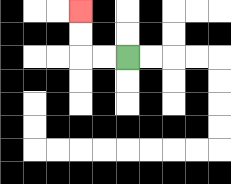{'start': '[5, 2]', 'end': '[3, 0]', 'path_directions': 'L,L,U,U', 'path_coordinates': '[[5, 2], [4, 2], [3, 2], [3, 1], [3, 0]]'}